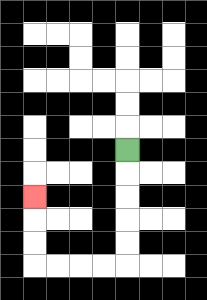{'start': '[5, 6]', 'end': '[1, 8]', 'path_directions': 'D,D,D,D,D,L,L,L,L,U,U,U', 'path_coordinates': '[[5, 6], [5, 7], [5, 8], [5, 9], [5, 10], [5, 11], [4, 11], [3, 11], [2, 11], [1, 11], [1, 10], [1, 9], [1, 8]]'}